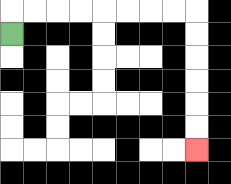{'start': '[0, 1]', 'end': '[8, 6]', 'path_directions': 'U,R,R,R,R,R,R,R,R,D,D,D,D,D,D', 'path_coordinates': '[[0, 1], [0, 0], [1, 0], [2, 0], [3, 0], [4, 0], [5, 0], [6, 0], [7, 0], [8, 0], [8, 1], [8, 2], [8, 3], [8, 4], [8, 5], [8, 6]]'}